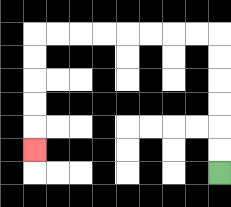{'start': '[9, 7]', 'end': '[1, 6]', 'path_directions': 'U,U,U,U,U,U,L,L,L,L,L,L,L,L,D,D,D,D,D', 'path_coordinates': '[[9, 7], [9, 6], [9, 5], [9, 4], [9, 3], [9, 2], [9, 1], [8, 1], [7, 1], [6, 1], [5, 1], [4, 1], [3, 1], [2, 1], [1, 1], [1, 2], [1, 3], [1, 4], [1, 5], [1, 6]]'}